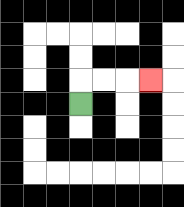{'start': '[3, 4]', 'end': '[6, 3]', 'path_directions': 'U,R,R,R', 'path_coordinates': '[[3, 4], [3, 3], [4, 3], [5, 3], [6, 3]]'}